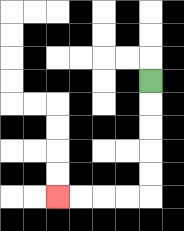{'start': '[6, 3]', 'end': '[2, 8]', 'path_directions': 'D,D,D,D,D,L,L,L,L', 'path_coordinates': '[[6, 3], [6, 4], [6, 5], [6, 6], [6, 7], [6, 8], [5, 8], [4, 8], [3, 8], [2, 8]]'}